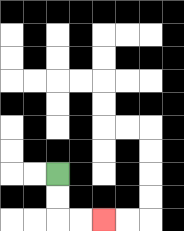{'start': '[2, 7]', 'end': '[4, 9]', 'path_directions': 'D,D,R,R', 'path_coordinates': '[[2, 7], [2, 8], [2, 9], [3, 9], [4, 9]]'}